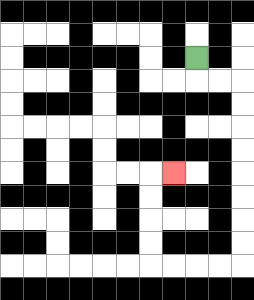{'start': '[8, 2]', 'end': '[7, 7]', 'path_directions': 'D,R,R,D,D,D,D,D,D,D,D,L,L,L,L,U,U,U,U,R', 'path_coordinates': '[[8, 2], [8, 3], [9, 3], [10, 3], [10, 4], [10, 5], [10, 6], [10, 7], [10, 8], [10, 9], [10, 10], [10, 11], [9, 11], [8, 11], [7, 11], [6, 11], [6, 10], [6, 9], [6, 8], [6, 7], [7, 7]]'}